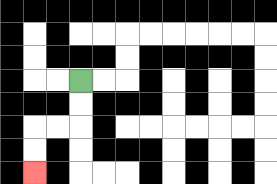{'start': '[3, 3]', 'end': '[1, 7]', 'path_directions': 'D,D,L,L,D,D', 'path_coordinates': '[[3, 3], [3, 4], [3, 5], [2, 5], [1, 5], [1, 6], [1, 7]]'}